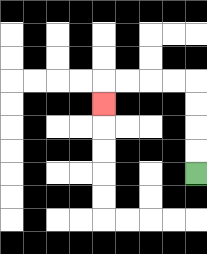{'start': '[8, 7]', 'end': '[4, 4]', 'path_directions': 'U,U,U,U,L,L,L,L,D', 'path_coordinates': '[[8, 7], [8, 6], [8, 5], [8, 4], [8, 3], [7, 3], [6, 3], [5, 3], [4, 3], [4, 4]]'}